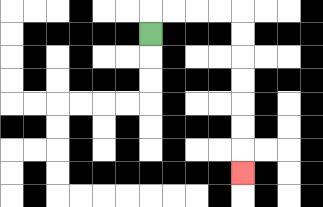{'start': '[6, 1]', 'end': '[10, 7]', 'path_directions': 'U,R,R,R,R,D,D,D,D,D,D,D', 'path_coordinates': '[[6, 1], [6, 0], [7, 0], [8, 0], [9, 0], [10, 0], [10, 1], [10, 2], [10, 3], [10, 4], [10, 5], [10, 6], [10, 7]]'}